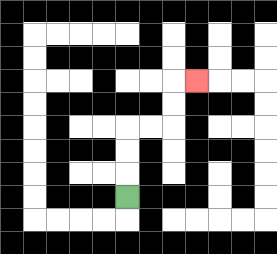{'start': '[5, 8]', 'end': '[8, 3]', 'path_directions': 'U,U,U,R,R,U,U,R', 'path_coordinates': '[[5, 8], [5, 7], [5, 6], [5, 5], [6, 5], [7, 5], [7, 4], [7, 3], [8, 3]]'}